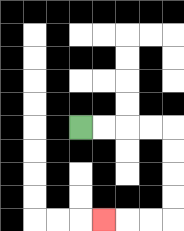{'start': '[3, 5]', 'end': '[4, 9]', 'path_directions': 'R,R,R,R,D,D,D,D,L,L,L', 'path_coordinates': '[[3, 5], [4, 5], [5, 5], [6, 5], [7, 5], [7, 6], [7, 7], [7, 8], [7, 9], [6, 9], [5, 9], [4, 9]]'}